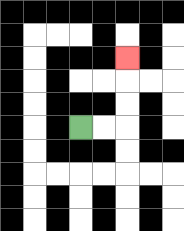{'start': '[3, 5]', 'end': '[5, 2]', 'path_directions': 'R,R,U,U,U', 'path_coordinates': '[[3, 5], [4, 5], [5, 5], [5, 4], [5, 3], [5, 2]]'}